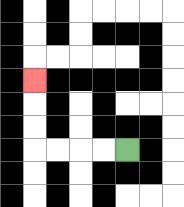{'start': '[5, 6]', 'end': '[1, 3]', 'path_directions': 'L,L,L,L,U,U,U', 'path_coordinates': '[[5, 6], [4, 6], [3, 6], [2, 6], [1, 6], [1, 5], [1, 4], [1, 3]]'}